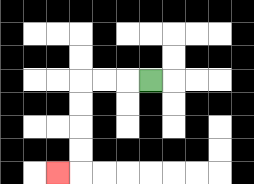{'start': '[6, 3]', 'end': '[2, 7]', 'path_directions': 'L,L,L,D,D,D,D,L', 'path_coordinates': '[[6, 3], [5, 3], [4, 3], [3, 3], [3, 4], [3, 5], [3, 6], [3, 7], [2, 7]]'}